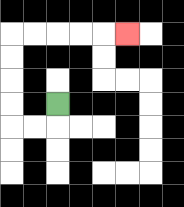{'start': '[2, 4]', 'end': '[5, 1]', 'path_directions': 'D,L,L,U,U,U,U,R,R,R,R,R', 'path_coordinates': '[[2, 4], [2, 5], [1, 5], [0, 5], [0, 4], [0, 3], [0, 2], [0, 1], [1, 1], [2, 1], [3, 1], [4, 1], [5, 1]]'}